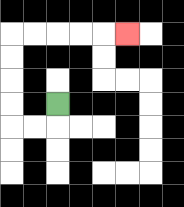{'start': '[2, 4]', 'end': '[5, 1]', 'path_directions': 'D,L,L,U,U,U,U,R,R,R,R,R', 'path_coordinates': '[[2, 4], [2, 5], [1, 5], [0, 5], [0, 4], [0, 3], [0, 2], [0, 1], [1, 1], [2, 1], [3, 1], [4, 1], [5, 1]]'}